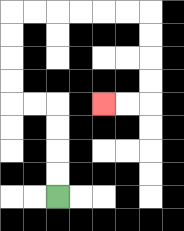{'start': '[2, 8]', 'end': '[4, 4]', 'path_directions': 'U,U,U,U,L,L,U,U,U,U,R,R,R,R,R,R,D,D,D,D,L,L', 'path_coordinates': '[[2, 8], [2, 7], [2, 6], [2, 5], [2, 4], [1, 4], [0, 4], [0, 3], [0, 2], [0, 1], [0, 0], [1, 0], [2, 0], [3, 0], [4, 0], [5, 0], [6, 0], [6, 1], [6, 2], [6, 3], [6, 4], [5, 4], [4, 4]]'}